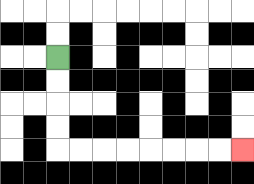{'start': '[2, 2]', 'end': '[10, 6]', 'path_directions': 'D,D,D,D,R,R,R,R,R,R,R,R', 'path_coordinates': '[[2, 2], [2, 3], [2, 4], [2, 5], [2, 6], [3, 6], [4, 6], [5, 6], [6, 6], [7, 6], [8, 6], [9, 6], [10, 6]]'}